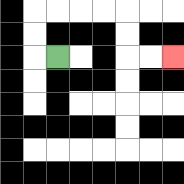{'start': '[2, 2]', 'end': '[7, 2]', 'path_directions': 'L,U,U,R,R,R,R,D,D,R,R', 'path_coordinates': '[[2, 2], [1, 2], [1, 1], [1, 0], [2, 0], [3, 0], [4, 0], [5, 0], [5, 1], [5, 2], [6, 2], [7, 2]]'}